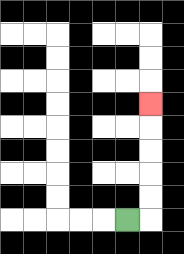{'start': '[5, 9]', 'end': '[6, 4]', 'path_directions': 'R,U,U,U,U,U', 'path_coordinates': '[[5, 9], [6, 9], [6, 8], [6, 7], [6, 6], [6, 5], [6, 4]]'}